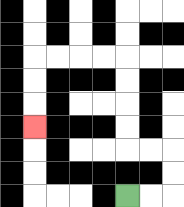{'start': '[5, 8]', 'end': '[1, 5]', 'path_directions': 'R,R,U,U,L,L,U,U,U,U,L,L,L,L,D,D,D', 'path_coordinates': '[[5, 8], [6, 8], [7, 8], [7, 7], [7, 6], [6, 6], [5, 6], [5, 5], [5, 4], [5, 3], [5, 2], [4, 2], [3, 2], [2, 2], [1, 2], [1, 3], [1, 4], [1, 5]]'}